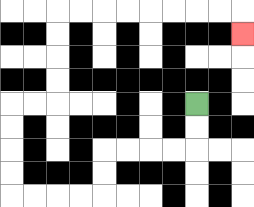{'start': '[8, 4]', 'end': '[10, 1]', 'path_directions': 'D,D,L,L,L,L,D,D,L,L,L,L,U,U,U,U,R,R,U,U,U,U,R,R,R,R,R,R,R,R,D', 'path_coordinates': '[[8, 4], [8, 5], [8, 6], [7, 6], [6, 6], [5, 6], [4, 6], [4, 7], [4, 8], [3, 8], [2, 8], [1, 8], [0, 8], [0, 7], [0, 6], [0, 5], [0, 4], [1, 4], [2, 4], [2, 3], [2, 2], [2, 1], [2, 0], [3, 0], [4, 0], [5, 0], [6, 0], [7, 0], [8, 0], [9, 0], [10, 0], [10, 1]]'}